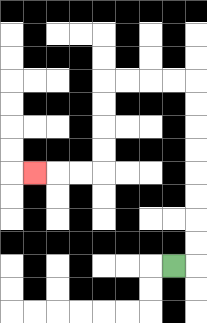{'start': '[7, 11]', 'end': '[1, 7]', 'path_directions': 'R,U,U,U,U,U,U,U,U,L,L,L,L,D,D,D,D,L,L,L', 'path_coordinates': '[[7, 11], [8, 11], [8, 10], [8, 9], [8, 8], [8, 7], [8, 6], [8, 5], [8, 4], [8, 3], [7, 3], [6, 3], [5, 3], [4, 3], [4, 4], [4, 5], [4, 6], [4, 7], [3, 7], [2, 7], [1, 7]]'}